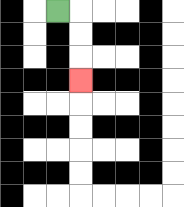{'start': '[2, 0]', 'end': '[3, 3]', 'path_directions': 'R,D,D,D', 'path_coordinates': '[[2, 0], [3, 0], [3, 1], [3, 2], [3, 3]]'}